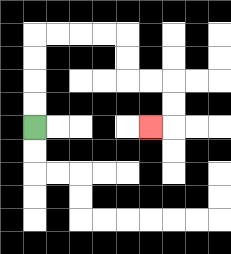{'start': '[1, 5]', 'end': '[6, 5]', 'path_directions': 'U,U,U,U,R,R,R,R,D,D,R,R,D,D,L', 'path_coordinates': '[[1, 5], [1, 4], [1, 3], [1, 2], [1, 1], [2, 1], [3, 1], [4, 1], [5, 1], [5, 2], [5, 3], [6, 3], [7, 3], [7, 4], [7, 5], [6, 5]]'}